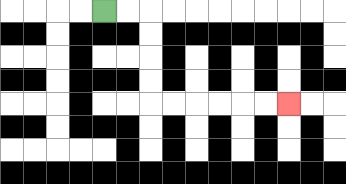{'start': '[4, 0]', 'end': '[12, 4]', 'path_directions': 'R,R,D,D,D,D,R,R,R,R,R,R', 'path_coordinates': '[[4, 0], [5, 0], [6, 0], [6, 1], [6, 2], [6, 3], [6, 4], [7, 4], [8, 4], [9, 4], [10, 4], [11, 4], [12, 4]]'}